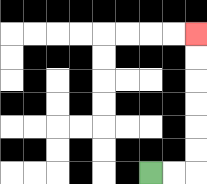{'start': '[6, 7]', 'end': '[8, 1]', 'path_directions': 'R,R,U,U,U,U,U,U', 'path_coordinates': '[[6, 7], [7, 7], [8, 7], [8, 6], [8, 5], [8, 4], [8, 3], [8, 2], [8, 1]]'}